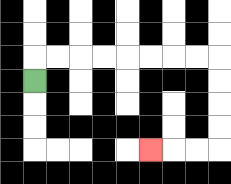{'start': '[1, 3]', 'end': '[6, 6]', 'path_directions': 'U,R,R,R,R,R,R,R,R,D,D,D,D,L,L,L', 'path_coordinates': '[[1, 3], [1, 2], [2, 2], [3, 2], [4, 2], [5, 2], [6, 2], [7, 2], [8, 2], [9, 2], [9, 3], [9, 4], [9, 5], [9, 6], [8, 6], [7, 6], [6, 6]]'}